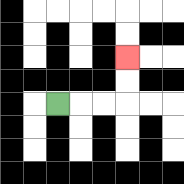{'start': '[2, 4]', 'end': '[5, 2]', 'path_directions': 'R,R,R,U,U', 'path_coordinates': '[[2, 4], [3, 4], [4, 4], [5, 4], [5, 3], [5, 2]]'}